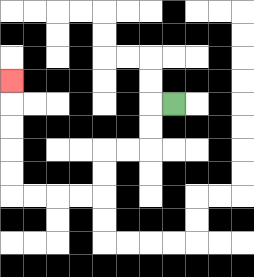{'start': '[7, 4]', 'end': '[0, 3]', 'path_directions': 'L,D,D,L,L,D,D,L,L,L,L,U,U,U,U,U', 'path_coordinates': '[[7, 4], [6, 4], [6, 5], [6, 6], [5, 6], [4, 6], [4, 7], [4, 8], [3, 8], [2, 8], [1, 8], [0, 8], [0, 7], [0, 6], [0, 5], [0, 4], [0, 3]]'}